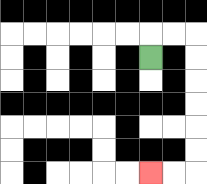{'start': '[6, 2]', 'end': '[6, 7]', 'path_directions': 'U,R,R,D,D,D,D,D,D,L,L', 'path_coordinates': '[[6, 2], [6, 1], [7, 1], [8, 1], [8, 2], [8, 3], [8, 4], [8, 5], [8, 6], [8, 7], [7, 7], [6, 7]]'}